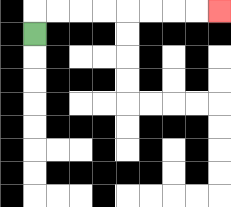{'start': '[1, 1]', 'end': '[9, 0]', 'path_directions': 'U,R,R,R,R,R,R,R,R', 'path_coordinates': '[[1, 1], [1, 0], [2, 0], [3, 0], [4, 0], [5, 0], [6, 0], [7, 0], [8, 0], [9, 0]]'}